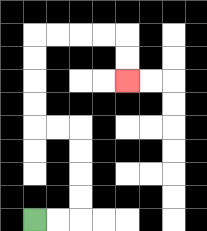{'start': '[1, 9]', 'end': '[5, 3]', 'path_directions': 'R,R,U,U,U,U,L,L,U,U,U,U,R,R,R,R,D,D', 'path_coordinates': '[[1, 9], [2, 9], [3, 9], [3, 8], [3, 7], [3, 6], [3, 5], [2, 5], [1, 5], [1, 4], [1, 3], [1, 2], [1, 1], [2, 1], [3, 1], [4, 1], [5, 1], [5, 2], [5, 3]]'}